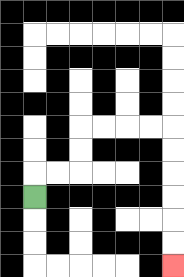{'start': '[1, 8]', 'end': '[7, 11]', 'path_directions': 'U,R,R,U,U,R,R,R,R,D,D,D,D,D,D', 'path_coordinates': '[[1, 8], [1, 7], [2, 7], [3, 7], [3, 6], [3, 5], [4, 5], [5, 5], [6, 5], [7, 5], [7, 6], [7, 7], [7, 8], [7, 9], [7, 10], [7, 11]]'}